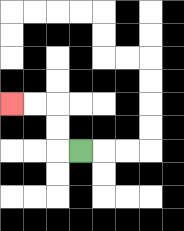{'start': '[3, 6]', 'end': '[0, 4]', 'path_directions': 'L,U,U,L,L', 'path_coordinates': '[[3, 6], [2, 6], [2, 5], [2, 4], [1, 4], [0, 4]]'}